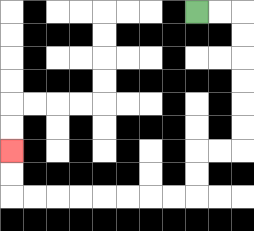{'start': '[8, 0]', 'end': '[0, 6]', 'path_directions': 'R,R,D,D,D,D,D,D,L,L,D,D,L,L,L,L,L,L,L,L,U,U', 'path_coordinates': '[[8, 0], [9, 0], [10, 0], [10, 1], [10, 2], [10, 3], [10, 4], [10, 5], [10, 6], [9, 6], [8, 6], [8, 7], [8, 8], [7, 8], [6, 8], [5, 8], [4, 8], [3, 8], [2, 8], [1, 8], [0, 8], [0, 7], [0, 6]]'}